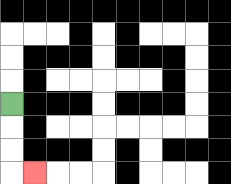{'start': '[0, 4]', 'end': '[1, 7]', 'path_directions': 'D,D,D,R', 'path_coordinates': '[[0, 4], [0, 5], [0, 6], [0, 7], [1, 7]]'}